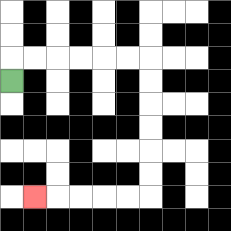{'start': '[0, 3]', 'end': '[1, 8]', 'path_directions': 'U,R,R,R,R,R,R,D,D,D,D,D,D,L,L,L,L,L', 'path_coordinates': '[[0, 3], [0, 2], [1, 2], [2, 2], [3, 2], [4, 2], [5, 2], [6, 2], [6, 3], [6, 4], [6, 5], [6, 6], [6, 7], [6, 8], [5, 8], [4, 8], [3, 8], [2, 8], [1, 8]]'}